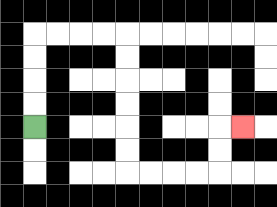{'start': '[1, 5]', 'end': '[10, 5]', 'path_directions': 'U,U,U,U,R,R,R,R,D,D,D,D,D,D,R,R,R,R,U,U,R', 'path_coordinates': '[[1, 5], [1, 4], [1, 3], [1, 2], [1, 1], [2, 1], [3, 1], [4, 1], [5, 1], [5, 2], [5, 3], [5, 4], [5, 5], [5, 6], [5, 7], [6, 7], [7, 7], [8, 7], [9, 7], [9, 6], [9, 5], [10, 5]]'}